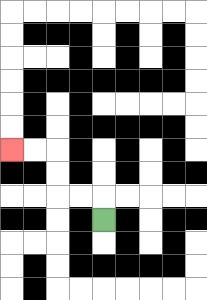{'start': '[4, 9]', 'end': '[0, 6]', 'path_directions': 'U,L,L,U,U,L,L', 'path_coordinates': '[[4, 9], [4, 8], [3, 8], [2, 8], [2, 7], [2, 6], [1, 6], [0, 6]]'}